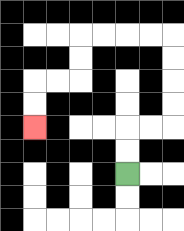{'start': '[5, 7]', 'end': '[1, 5]', 'path_directions': 'U,U,R,R,U,U,U,U,L,L,L,L,D,D,L,L,D,D', 'path_coordinates': '[[5, 7], [5, 6], [5, 5], [6, 5], [7, 5], [7, 4], [7, 3], [7, 2], [7, 1], [6, 1], [5, 1], [4, 1], [3, 1], [3, 2], [3, 3], [2, 3], [1, 3], [1, 4], [1, 5]]'}